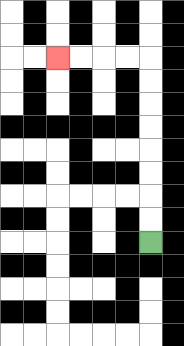{'start': '[6, 10]', 'end': '[2, 2]', 'path_directions': 'U,U,U,U,U,U,U,U,L,L,L,L', 'path_coordinates': '[[6, 10], [6, 9], [6, 8], [6, 7], [6, 6], [6, 5], [6, 4], [6, 3], [6, 2], [5, 2], [4, 2], [3, 2], [2, 2]]'}